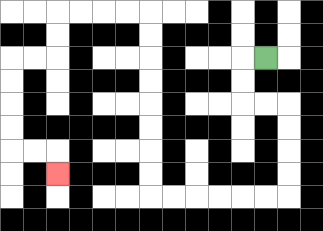{'start': '[11, 2]', 'end': '[2, 7]', 'path_directions': 'L,D,D,R,R,D,D,D,D,L,L,L,L,L,L,U,U,U,U,U,U,U,U,L,L,L,L,D,D,L,L,D,D,D,D,R,R,D', 'path_coordinates': '[[11, 2], [10, 2], [10, 3], [10, 4], [11, 4], [12, 4], [12, 5], [12, 6], [12, 7], [12, 8], [11, 8], [10, 8], [9, 8], [8, 8], [7, 8], [6, 8], [6, 7], [6, 6], [6, 5], [6, 4], [6, 3], [6, 2], [6, 1], [6, 0], [5, 0], [4, 0], [3, 0], [2, 0], [2, 1], [2, 2], [1, 2], [0, 2], [0, 3], [0, 4], [0, 5], [0, 6], [1, 6], [2, 6], [2, 7]]'}